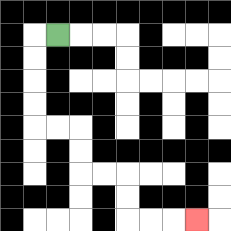{'start': '[2, 1]', 'end': '[8, 9]', 'path_directions': 'L,D,D,D,D,R,R,D,D,R,R,D,D,R,R,R', 'path_coordinates': '[[2, 1], [1, 1], [1, 2], [1, 3], [1, 4], [1, 5], [2, 5], [3, 5], [3, 6], [3, 7], [4, 7], [5, 7], [5, 8], [5, 9], [6, 9], [7, 9], [8, 9]]'}